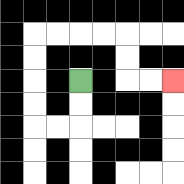{'start': '[3, 3]', 'end': '[7, 3]', 'path_directions': 'D,D,L,L,U,U,U,U,R,R,R,R,D,D,R,R', 'path_coordinates': '[[3, 3], [3, 4], [3, 5], [2, 5], [1, 5], [1, 4], [1, 3], [1, 2], [1, 1], [2, 1], [3, 1], [4, 1], [5, 1], [5, 2], [5, 3], [6, 3], [7, 3]]'}